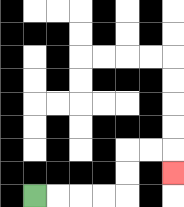{'start': '[1, 8]', 'end': '[7, 7]', 'path_directions': 'R,R,R,R,U,U,R,R,D', 'path_coordinates': '[[1, 8], [2, 8], [3, 8], [4, 8], [5, 8], [5, 7], [5, 6], [6, 6], [7, 6], [7, 7]]'}